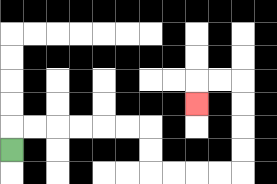{'start': '[0, 6]', 'end': '[8, 4]', 'path_directions': 'U,R,R,R,R,R,R,D,D,R,R,R,R,U,U,U,U,L,L,D', 'path_coordinates': '[[0, 6], [0, 5], [1, 5], [2, 5], [3, 5], [4, 5], [5, 5], [6, 5], [6, 6], [6, 7], [7, 7], [8, 7], [9, 7], [10, 7], [10, 6], [10, 5], [10, 4], [10, 3], [9, 3], [8, 3], [8, 4]]'}